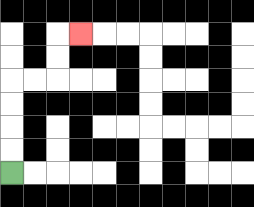{'start': '[0, 7]', 'end': '[3, 1]', 'path_directions': 'U,U,U,U,R,R,U,U,R', 'path_coordinates': '[[0, 7], [0, 6], [0, 5], [0, 4], [0, 3], [1, 3], [2, 3], [2, 2], [2, 1], [3, 1]]'}